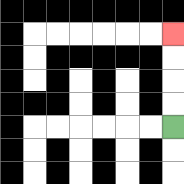{'start': '[7, 5]', 'end': '[7, 1]', 'path_directions': 'U,U,U,U', 'path_coordinates': '[[7, 5], [7, 4], [7, 3], [7, 2], [7, 1]]'}